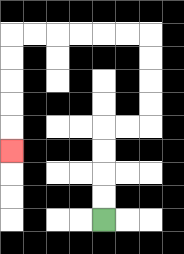{'start': '[4, 9]', 'end': '[0, 6]', 'path_directions': 'U,U,U,U,R,R,U,U,U,U,L,L,L,L,L,L,D,D,D,D,D', 'path_coordinates': '[[4, 9], [4, 8], [4, 7], [4, 6], [4, 5], [5, 5], [6, 5], [6, 4], [6, 3], [6, 2], [6, 1], [5, 1], [4, 1], [3, 1], [2, 1], [1, 1], [0, 1], [0, 2], [0, 3], [0, 4], [0, 5], [0, 6]]'}